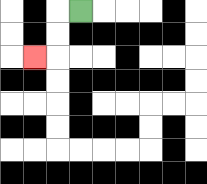{'start': '[3, 0]', 'end': '[1, 2]', 'path_directions': 'L,D,D,L', 'path_coordinates': '[[3, 0], [2, 0], [2, 1], [2, 2], [1, 2]]'}